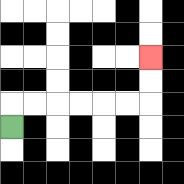{'start': '[0, 5]', 'end': '[6, 2]', 'path_directions': 'U,R,R,R,R,R,R,U,U', 'path_coordinates': '[[0, 5], [0, 4], [1, 4], [2, 4], [3, 4], [4, 4], [5, 4], [6, 4], [6, 3], [6, 2]]'}